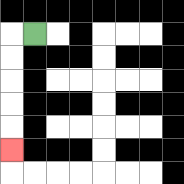{'start': '[1, 1]', 'end': '[0, 6]', 'path_directions': 'L,D,D,D,D,D', 'path_coordinates': '[[1, 1], [0, 1], [0, 2], [0, 3], [0, 4], [0, 5], [0, 6]]'}